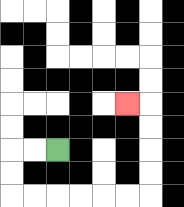{'start': '[2, 6]', 'end': '[5, 4]', 'path_directions': 'L,L,D,D,R,R,R,R,R,R,U,U,U,U,L', 'path_coordinates': '[[2, 6], [1, 6], [0, 6], [0, 7], [0, 8], [1, 8], [2, 8], [3, 8], [4, 8], [5, 8], [6, 8], [6, 7], [6, 6], [6, 5], [6, 4], [5, 4]]'}